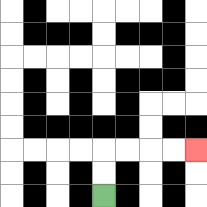{'start': '[4, 8]', 'end': '[8, 6]', 'path_directions': 'U,U,R,R,R,R', 'path_coordinates': '[[4, 8], [4, 7], [4, 6], [5, 6], [6, 6], [7, 6], [8, 6]]'}